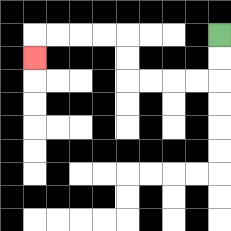{'start': '[9, 1]', 'end': '[1, 2]', 'path_directions': 'D,D,L,L,L,L,U,U,L,L,L,L,D', 'path_coordinates': '[[9, 1], [9, 2], [9, 3], [8, 3], [7, 3], [6, 3], [5, 3], [5, 2], [5, 1], [4, 1], [3, 1], [2, 1], [1, 1], [1, 2]]'}